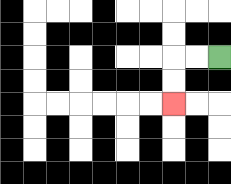{'start': '[9, 2]', 'end': '[7, 4]', 'path_directions': 'L,L,D,D', 'path_coordinates': '[[9, 2], [8, 2], [7, 2], [7, 3], [7, 4]]'}